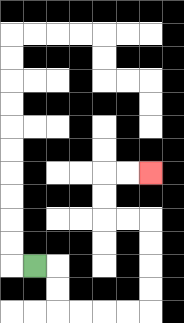{'start': '[1, 11]', 'end': '[6, 7]', 'path_directions': 'R,D,D,R,R,R,R,U,U,U,U,L,L,U,U,R,R', 'path_coordinates': '[[1, 11], [2, 11], [2, 12], [2, 13], [3, 13], [4, 13], [5, 13], [6, 13], [6, 12], [6, 11], [6, 10], [6, 9], [5, 9], [4, 9], [4, 8], [4, 7], [5, 7], [6, 7]]'}